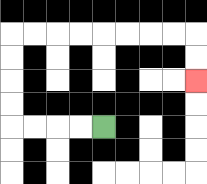{'start': '[4, 5]', 'end': '[8, 3]', 'path_directions': 'L,L,L,L,U,U,U,U,R,R,R,R,R,R,R,R,D,D', 'path_coordinates': '[[4, 5], [3, 5], [2, 5], [1, 5], [0, 5], [0, 4], [0, 3], [0, 2], [0, 1], [1, 1], [2, 1], [3, 1], [4, 1], [5, 1], [6, 1], [7, 1], [8, 1], [8, 2], [8, 3]]'}